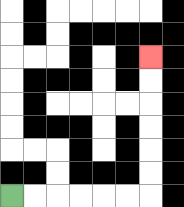{'start': '[0, 8]', 'end': '[6, 2]', 'path_directions': 'R,R,R,R,R,R,U,U,U,U,U,U', 'path_coordinates': '[[0, 8], [1, 8], [2, 8], [3, 8], [4, 8], [5, 8], [6, 8], [6, 7], [6, 6], [6, 5], [6, 4], [6, 3], [6, 2]]'}